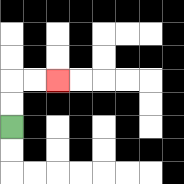{'start': '[0, 5]', 'end': '[2, 3]', 'path_directions': 'U,U,R,R', 'path_coordinates': '[[0, 5], [0, 4], [0, 3], [1, 3], [2, 3]]'}